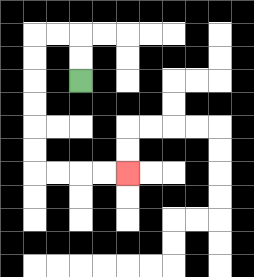{'start': '[3, 3]', 'end': '[5, 7]', 'path_directions': 'U,U,L,L,D,D,D,D,D,D,R,R,R,R', 'path_coordinates': '[[3, 3], [3, 2], [3, 1], [2, 1], [1, 1], [1, 2], [1, 3], [1, 4], [1, 5], [1, 6], [1, 7], [2, 7], [3, 7], [4, 7], [5, 7]]'}